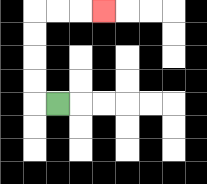{'start': '[2, 4]', 'end': '[4, 0]', 'path_directions': 'L,U,U,U,U,R,R,R', 'path_coordinates': '[[2, 4], [1, 4], [1, 3], [1, 2], [1, 1], [1, 0], [2, 0], [3, 0], [4, 0]]'}